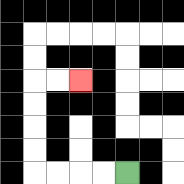{'start': '[5, 7]', 'end': '[3, 3]', 'path_directions': 'L,L,L,L,U,U,U,U,R,R', 'path_coordinates': '[[5, 7], [4, 7], [3, 7], [2, 7], [1, 7], [1, 6], [1, 5], [1, 4], [1, 3], [2, 3], [3, 3]]'}